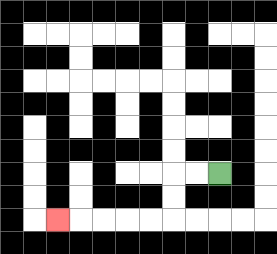{'start': '[9, 7]', 'end': '[2, 9]', 'path_directions': 'L,L,D,D,L,L,L,L,L', 'path_coordinates': '[[9, 7], [8, 7], [7, 7], [7, 8], [7, 9], [6, 9], [5, 9], [4, 9], [3, 9], [2, 9]]'}